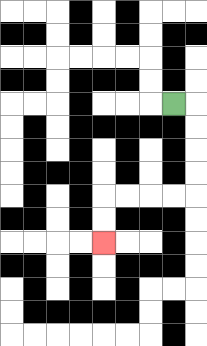{'start': '[7, 4]', 'end': '[4, 10]', 'path_directions': 'R,D,D,D,D,L,L,L,L,D,D', 'path_coordinates': '[[7, 4], [8, 4], [8, 5], [8, 6], [8, 7], [8, 8], [7, 8], [6, 8], [5, 8], [4, 8], [4, 9], [4, 10]]'}